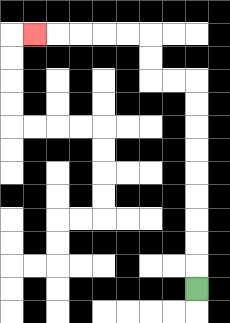{'start': '[8, 12]', 'end': '[1, 1]', 'path_directions': 'U,U,U,U,U,U,U,U,U,L,L,U,U,L,L,L,L,L', 'path_coordinates': '[[8, 12], [8, 11], [8, 10], [8, 9], [8, 8], [8, 7], [8, 6], [8, 5], [8, 4], [8, 3], [7, 3], [6, 3], [6, 2], [6, 1], [5, 1], [4, 1], [3, 1], [2, 1], [1, 1]]'}